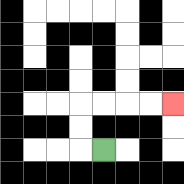{'start': '[4, 6]', 'end': '[7, 4]', 'path_directions': 'L,U,U,R,R,R,R', 'path_coordinates': '[[4, 6], [3, 6], [3, 5], [3, 4], [4, 4], [5, 4], [6, 4], [7, 4]]'}